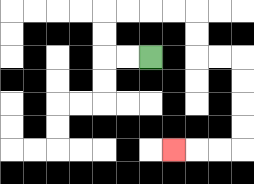{'start': '[6, 2]', 'end': '[7, 6]', 'path_directions': 'L,L,U,U,R,R,R,R,D,D,R,R,D,D,D,D,L,L,L', 'path_coordinates': '[[6, 2], [5, 2], [4, 2], [4, 1], [4, 0], [5, 0], [6, 0], [7, 0], [8, 0], [8, 1], [8, 2], [9, 2], [10, 2], [10, 3], [10, 4], [10, 5], [10, 6], [9, 6], [8, 6], [7, 6]]'}